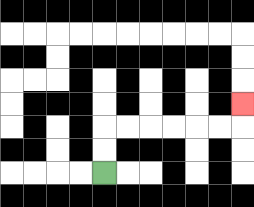{'start': '[4, 7]', 'end': '[10, 4]', 'path_directions': 'U,U,R,R,R,R,R,R,U', 'path_coordinates': '[[4, 7], [4, 6], [4, 5], [5, 5], [6, 5], [7, 5], [8, 5], [9, 5], [10, 5], [10, 4]]'}